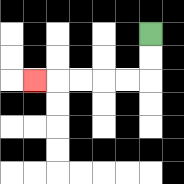{'start': '[6, 1]', 'end': '[1, 3]', 'path_directions': 'D,D,L,L,L,L,L', 'path_coordinates': '[[6, 1], [6, 2], [6, 3], [5, 3], [4, 3], [3, 3], [2, 3], [1, 3]]'}